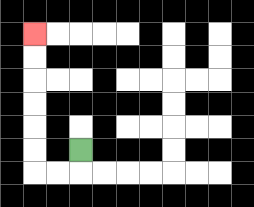{'start': '[3, 6]', 'end': '[1, 1]', 'path_directions': 'D,L,L,U,U,U,U,U,U', 'path_coordinates': '[[3, 6], [3, 7], [2, 7], [1, 7], [1, 6], [1, 5], [1, 4], [1, 3], [1, 2], [1, 1]]'}